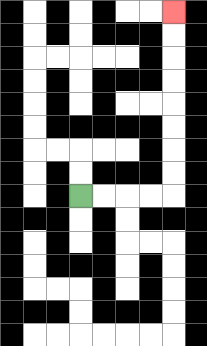{'start': '[3, 8]', 'end': '[7, 0]', 'path_directions': 'R,R,R,R,U,U,U,U,U,U,U,U', 'path_coordinates': '[[3, 8], [4, 8], [5, 8], [6, 8], [7, 8], [7, 7], [7, 6], [7, 5], [7, 4], [7, 3], [7, 2], [7, 1], [7, 0]]'}